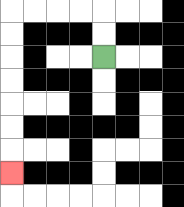{'start': '[4, 2]', 'end': '[0, 7]', 'path_directions': 'U,U,L,L,L,L,D,D,D,D,D,D,D', 'path_coordinates': '[[4, 2], [4, 1], [4, 0], [3, 0], [2, 0], [1, 0], [0, 0], [0, 1], [0, 2], [0, 3], [0, 4], [0, 5], [0, 6], [0, 7]]'}